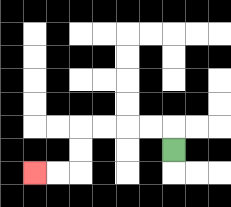{'start': '[7, 6]', 'end': '[1, 7]', 'path_directions': 'U,L,L,L,L,D,D,L,L', 'path_coordinates': '[[7, 6], [7, 5], [6, 5], [5, 5], [4, 5], [3, 5], [3, 6], [3, 7], [2, 7], [1, 7]]'}